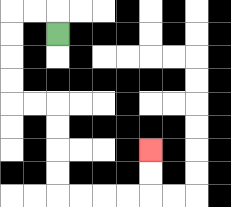{'start': '[2, 1]', 'end': '[6, 6]', 'path_directions': 'U,L,L,D,D,D,D,R,R,D,D,D,D,R,R,R,R,U,U', 'path_coordinates': '[[2, 1], [2, 0], [1, 0], [0, 0], [0, 1], [0, 2], [0, 3], [0, 4], [1, 4], [2, 4], [2, 5], [2, 6], [2, 7], [2, 8], [3, 8], [4, 8], [5, 8], [6, 8], [6, 7], [6, 6]]'}